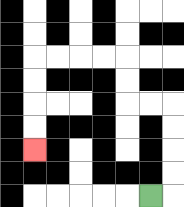{'start': '[6, 8]', 'end': '[1, 6]', 'path_directions': 'R,U,U,U,U,L,L,U,U,L,L,L,L,D,D,D,D', 'path_coordinates': '[[6, 8], [7, 8], [7, 7], [7, 6], [7, 5], [7, 4], [6, 4], [5, 4], [5, 3], [5, 2], [4, 2], [3, 2], [2, 2], [1, 2], [1, 3], [1, 4], [1, 5], [1, 6]]'}